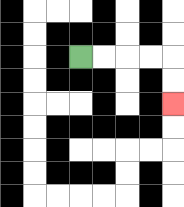{'start': '[3, 2]', 'end': '[7, 4]', 'path_directions': 'R,R,R,R,D,D', 'path_coordinates': '[[3, 2], [4, 2], [5, 2], [6, 2], [7, 2], [7, 3], [7, 4]]'}